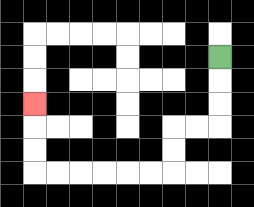{'start': '[9, 2]', 'end': '[1, 4]', 'path_directions': 'D,D,D,L,L,D,D,L,L,L,L,L,L,U,U,U', 'path_coordinates': '[[9, 2], [9, 3], [9, 4], [9, 5], [8, 5], [7, 5], [7, 6], [7, 7], [6, 7], [5, 7], [4, 7], [3, 7], [2, 7], [1, 7], [1, 6], [1, 5], [1, 4]]'}